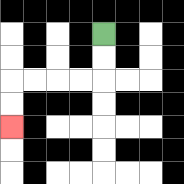{'start': '[4, 1]', 'end': '[0, 5]', 'path_directions': 'D,D,L,L,L,L,D,D', 'path_coordinates': '[[4, 1], [4, 2], [4, 3], [3, 3], [2, 3], [1, 3], [0, 3], [0, 4], [0, 5]]'}